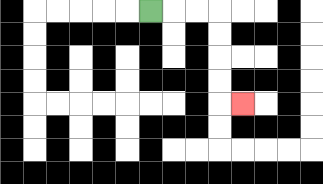{'start': '[6, 0]', 'end': '[10, 4]', 'path_directions': 'R,R,R,D,D,D,D,R', 'path_coordinates': '[[6, 0], [7, 0], [8, 0], [9, 0], [9, 1], [9, 2], [9, 3], [9, 4], [10, 4]]'}